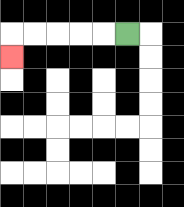{'start': '[5, 1]', 'end': '[0, 2]', 'path_directions': 'L,L,L,L,L,D', 'path_coordinates': '[[5, 1], [4, 1], [3, 1], [2, 1], [1, 1], [0, 1], [0, 2]]'}